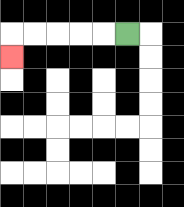{'start': '[5, 1]', 'end': '[0, 2]', 'path_directions': 'L,L,L,L,L,D', 'path_coordinates': '[[5, 1], [4, 1], [3, 1], [2, 1], [1, 1], [0, 1], [0, 2]]'}